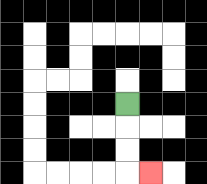{'start': '[5, 4]', 'end': '[6, 7]', 'path_directions': 'D,D,D,R', 'path_coordinates': '[[5, 4], [5, 5], [5, 6], [5, 7], [6, 7]]'}